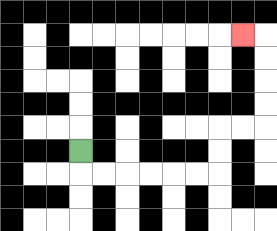{'start': '[3, 6]', 'end': '[10, 1]', 'path_directions': 'D,R,R,R,R,R,R,U,U,R,R,U,U,U,U,L', 'path_coordinates': '[[3, 6], [3, 7], [4, 7], [5, 7], [6, 7], [7, 7], [8, 7], [9, 7], [9, 6], [9, 5], [10, 5], [11, 5], [11, 4], [11, 3], [11, 2], [11, 1], [10, 1]]'}